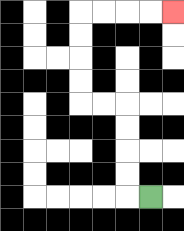{'start': '[6, 8]', 'end': '[7, 0]', 'path_directions': 'L,U,U,U,U,L,L,U,U,U,U,R,R,R,R', 'path_coordinates': '[[6, 8], [5, 8], [5, 7], [5, 6], [5, 5], [5, 4], [4, 4], [3, 4], [3, 3], [3, 2], [3, 1], [3, 0], [4, 0], [5, 0], [6, 0], [7, 0]]'}